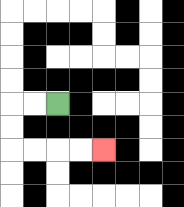{'start': '[2, 4]', 'end': '[4, 6]', 'path_directions': 'L,L,D,D,R,R,R,R', 'path_coordinates': '[[2, 4], [1, 4], [0, 4], [0, 5], [0, 6], [1, 6], [2, 6], [3, 6], [4, 6]]'}